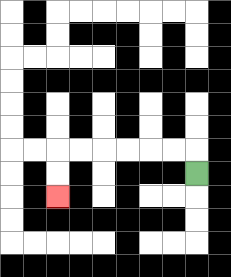{'start': '[8, 7]', 'end': '[2, 8]', 'path_directions': 'U,L,L,L,L,L,L,D,D', 'path_coordinates': '[[8, 7], [8, 6], [7, 6], [6, 6], [5, 6], [4, 6], [3, 6], [2, 6], [2, 7], [2, 8]]'}